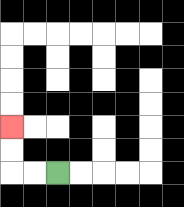{'start': '[2, 7]', 'end': '[0, 5]', 'path_directions': 'L,L,U,U', 'path_coordinates': '[[2, 7], [1, 7], [0, 7], [0, 6], [0, 5]]'}